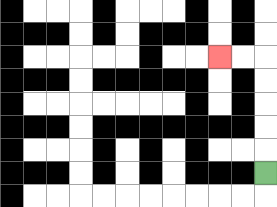{'start': '[11, 7]', 'end': '[9, 2]', 'path_directions': 'U,U,U,U,U,L,L', 'path_coordinates': '[[11, 7], [11, 6], [11, 5], [11, 4], [11, 3], [11, 2], [10, 2], [9, 2]]'}